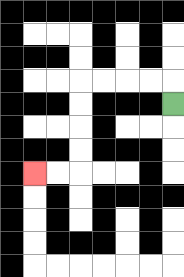{'start': '[7, 4]', 'end': '[1, 7]', 'path_directions': 'U,L,L,L,L,D,D,D,D,L,L', 'path_coordinates': '[[7, 4], [7, 3], [6, 3], [5, 3], [4, 3], [3, 3], [3, 4], [3, 5], [3, 6], [3, 7], [2, 7], [1, 7]]'}